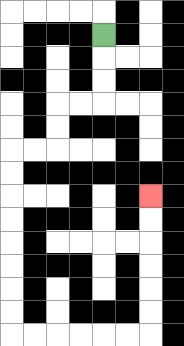{'start': '[4, 1]', 'end': '[6, 8]', 'path_directions': 'D,D,D,L,L,D,D,L,L,D,D,D,D,D,D,D,D,R,R,R,R,R,R,U,U,U,U,U,U', 'path_coordinates': '[[4, 1], [4, 2], [4, 3], [4, 4], [3, 4], [2, 4], [2, 5], [2, 6], [1, 6], [0, 6], [0, 7], [0, 8], [0, 9], [0, 10], [0, 11], [0, 12], [0, 13], [0, 14], [1, 14], [2, 14], [3, 14], [4, 14], [5, 14], [6, 14], [6, 13], [6, 12], [6, 11], [6, 10], [6, 9], [6, 8]]'}